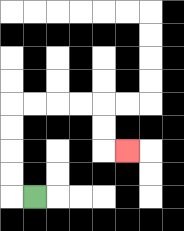{'start': '[1, 8]', 'end': '[5, 6]', 'path_directions': 'L,U,U,U,U,R,R,R,R,D,D,R', 'path_coordinates': '[[1, 8], [0, 8], [0, 7], [0, 6], [0, 5], [0, 4], [1, 4], [2, 4], [3, 4], [4, 4], [4, 5], [4, 6], [5, 6]]'}